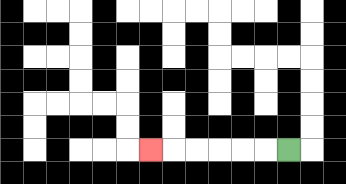{'start': '[12, 6]', 'end': '[6, 6]', 'path_directions': 'L,L,L,L,L,L', 'path_coordinates': '[[12, 6], [11, 6], [10, 6], [9, 6], [8, 6], [7, 6], [6, 6]]'}